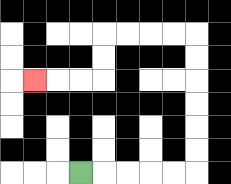{'start': '[3, 7]', 'end': '[1, 3]', 'path_directions': 'R,R,R,R,R,U,U,U,U,U,U,L,L,L,L,D,D,L,L,L', 'path_coordinates': '[[3, 7], [4, 7], [5, 7], [6, 7], [7, 7], [8, 7], [8, 6], [8, 5], [8, 4], [8, 3], [8, 2], [8, 1], [7, 1], [6, 1], [5, 1], [4, 1], [4, 2], [4, 3], [3, 3], [2, 3], [1, 3]]'}